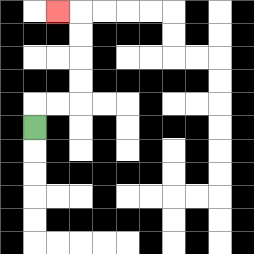{'start': '[1, 5]', 'end': '[2, 0]', 'path_directions': 'U,R,R,U,U,U,U,L', 'path_coordinates': '[[1, 5], [1, 4], [2, 4], [3, 4], [3, 3], [3, 2], [3, 1], [3, 0], [2, 0]]'}